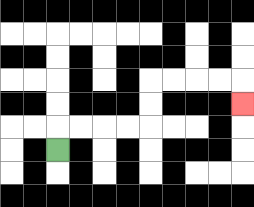{'start': '[2, 6]', 'end': '[10, 4]', 'path_directions': 'U,R,R,R,R,U,U,R,R,R,R,D', 'path_coordinates': '[[2, 6], [2, 5], [3, 5], [4, 5], [5, 5], [6, 5], [6, 4], [6, 3], [7, 3], [8, 3], [9, 3], [10, 3], [10, 4]]'}